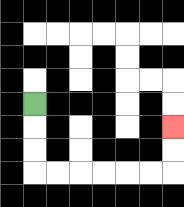{'start': '[1, 4]', 'end': '[7, 5]', 'path_directions': 'D,D,D,R,R,R,R,R,R,U,U', 'path_coordinates': '[[1, 4], [1, 5], [1, 6], [1, 7], [2, 7], [3, 7], [4, 7], [5, 7], [6, 7], [7, 7], [7, 6], [7, 5]]'}